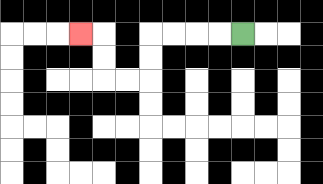{'start': '[10, 1]', 'end': '[3, 1]', 'path_directions': 'L,L,L,L,D,D,L,L,U,U,L', 'path_coordinates': '[[10, 1], [9, 1], [8, 1], [7, 1], [6, 1], [6, 2], [6, 3], [5, 3], [4, 3], [4, 2], [4, 1], [3, 1]]'}